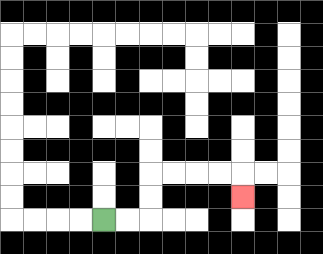{'start': '[4, 9]', 'end': '[10, 8]', 'path_directions': 'R,R,U,U,R,R,R,R,D', 'path_coordinates': '[[4, 9], [5, 9], [6, 9], [6, 8], [6, 7], [7, 7], [8, 7], [9, 7], [10, 7], [10, 8]]'}